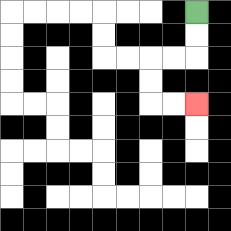{'start': '[8, 0]', 'end': '[8, 4]', 'path_directions': 'D,D,L,L,D,D,R,R', 'path_coordinates': '[[8, 0], [8, 1], [8, 2], [7, 2], [6, 2], [6, 3], [6, 4], [7, 4], [8, 4]]'}